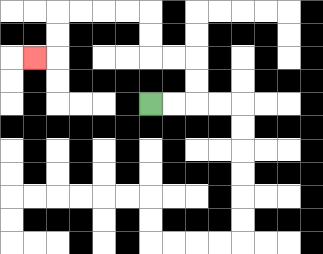{'start': '[6, 4]', 'end': '[1, 2]', 'path_directions': 'R,R,U,U,L,L,U,U,L,L,L,L,D,D,L', 'path_coordinates': '[[6, 4], [7, 4], [8, 4], [8, 3], [8, 2], [7, 2], [6, 2], [6, 1], [6, 0], [5, 0], [4, 0], [3, 0], [2, 0], [2, 1], [2, 2], [1, 2]]'}